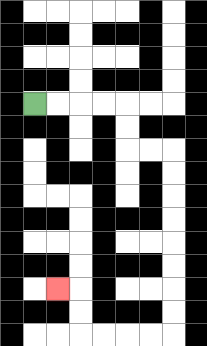{'start': '[1, 4]', 'end': '[2, 12]', 'path_directions': 'R,R,R,R,D,D,R,R,D,D,D,D,D,D,D,D,L,L,L,L,U,U,L', 'path_coordinates': '[[1, 4], [2, 4], [3, 4], [4, 4], [5, 4], [5, 5], [5, 6], [6, 6], [7, 6], [7, 7], [7, 8], [7, 9], [7, 10], [7, 11], [7, 12], [7, 13], [7, 14], [6, 14], [5, 14], [4, 14], [3, 14], [3, 13], [3, 12], [2, 12]]'}